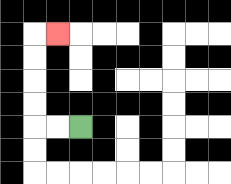{'start': '[3, 5]', 'end': '[2, 1]', 'path_directions': 'L,L,U,U,U,U,R', 'path_coordinates': '[[3, 5], [2, 5], [1, 5], [1, 4], [1, 3], [1, 2], [1, 1], [2, 1]]'}